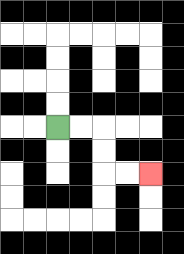{'start': '[2, 5]', 'end': '[6, 7]', 'path_directions': 'R,R,D,D,R,R', 'path_coordinates': '[[2, 5], [3, 5], [4, 5], [4, 6], [4, 7], [5, 7], [6, 7]]'}